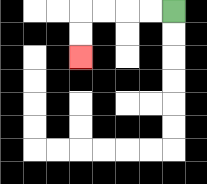{'start': '[7, 0]', 'end': '[3, 2]', 'path_directions': 'L,L,L,L,D,D', 'path_coordinates': '[[7, 0], [6, 0], [5, 0], [4, 0], [3, 0], [3, 1], [3, 2]]'}